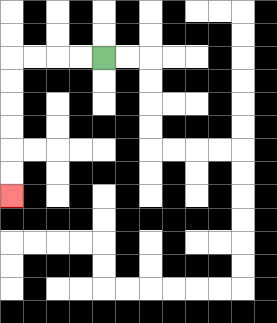{'start': '[4, 2]', 'end': '[0, 8]', 'path_directions': 'L,L,L,L,D,D,D,D,D,D', 'path_coordinates': '[[4, 2], [3, 2], [2, 2], [1, 2], [0, 2], [0, 3], [0, 4], [0, 5], [0, 6], [0, 7], [0, 8]]'}